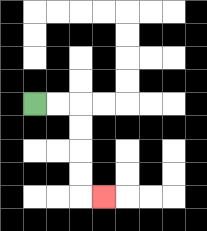{'start': '[1, 4]', 'end': '[4, 8]', 'path_directions': 'R,R,D,D,D,D,R', 'path_coordinates': '[[1, 4], [2, 4], [3, 4], [3, 5], [3, 6], [3, 7], [3, 8], [4, 8]]'}